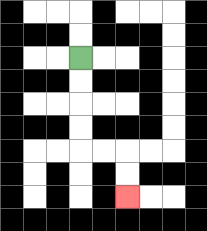{'start': '[3, 2]', 'end': '[5, 8]', 'path_directions': 'D,D,D,D,R,R,D,D', 'path_coordinates': '[[3, 2], [3, 3], [3, 4], [3, 5], [3, 6], [4, 6], [5, 6], [5, 7], [5, 8]]'}